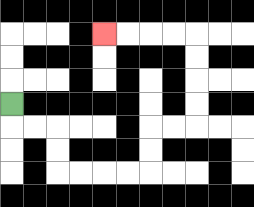{'start': '[0, 4]', 'end': '[4, 1]', 'path_directions': 'D,R,R,D,D,R,R,R,R,U,U,R,R,U,U,U,U,L,L,L,L', 'path_coordinates': '[[0, 4], [0, 5], [1, 5], [2, 5], [2, 6], [2, 7], [3, 7], [4, 7], [5, 7], [6, 7], [6, 6], [6, 5], [7, 5], [8, 5], [8, 4], [8, 3], [8, 2], [8, 1], [7, 1], [6, 1], [5, 1], [4, 1]]'}